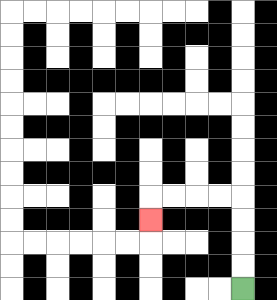{'start': '[10, 12]', 'end': '[6, 9]', 'path_directions': 'U,U,U,U,L,L,L,L,D', 'path_coordinates': '[[10, 12], [10, 11], [10, 10], [10, 9], [10, 8], [9, 8], [8, 8], [7, 8], [6, 8], [6, 9]]'}